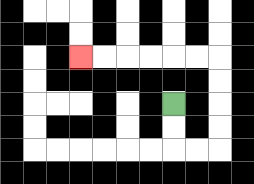{'start': '[7, 4]', 'end': '[3, 2]', 'path_directions': 'D,D,R,R,U,U,U,U,L,L,L,L,L,L', 'path_coordinates': '[[7, 4], [7, 5], [7, 6], [8, 6], [9, 6], [9, 5], [9, 4], [9, 3], [9, 2], [8, 2], [7, 2], [6, 2], [5, 2], [4, 2], [3, 2]]'}